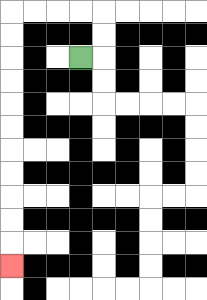{'start': '[3, 2]', 'end': '[0, 11]', 'path_directions': 'R,U,U,L,L,L,L,D,D,D,D,D,D,D,D,D,D,D', 'path_coordinates': '[[3, 2], [4, 2], [4, 1], [4, 0], [3, 0], [2, 0], [1, 0], [0, 0], [0, 1], [0, 2], [0, 3], [0, 4], [0, 5], [0, 6], [0, 7], [0, 8], [0, 9], [0, 10], [0, 11]]'}